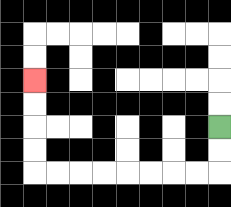{'start': '[9, 5]', 'end': '[1, 3]', 'path_directions': 'D,D,L,L,L,L,L,L,L,L,U,U,U,U', 'path_coordinates': '[[9, 5], [9, 6], [9, 7], [8, 7], [7, 7], [6, 7], [5, 7], [4, 7], [3, 7], [2, 7], [1, 7], [1, 6], [1, 5], [1, 4], [1, 3]]'}